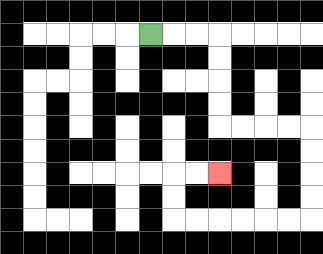{'start': '[6, 1]', 'end': '[9, 7]', 'path_directions': 'R,R,R,D,D,D,D,R,R,R,R,D,D,D,D,L,L,L,L,L,L,U,U,R,R', 'path_coordinates': '[[6, 1], [7, 1], [8, 1], [9, 1], [9, 2], [9, 3], [9, 4], [9, 5], [10, 5], [11, 5], [12, 5], [13, 5], [13, 6], [13, 7], [13, 8], [13, 9], [12, 9], [11, 9], [10, 9], [9, 9], [8, 9], [7, 9], [7, 8], [7, 7], [8, 7], [9, 7]]'}